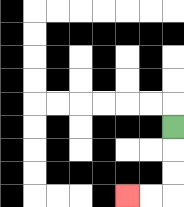{'start': '[7, 5]', 'end': '[5, 8]', 'path_directions': 'D,D,D,L,L', 'path_coordinates': '[[7, 5], [7, 6], [7, 7], [7, 8], [6, 8], [5, 8]]'}